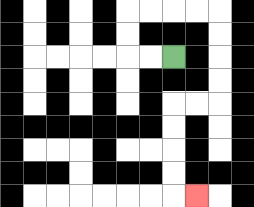{'start': '[7, 2]', 'end': '[8, 8]', 'path_directions': 'L,L,U,U,R,R,R,R,D,D,D,D,L,L,D,D,D,D,R', 'path_coordinates': '[[7, 2], [6, 2], [5, 2], [5, 1], [5, 0], [6, 0], [7, 0], [8, 0], [9, 0], [9, 1], [9, 2], [9, 3], [9, 4], [8, 4], [7, 4], [7, 5], [7, 6], [7, 7], [7, 8], [8, 8]]'}